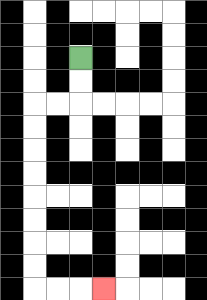{'start': '[3, 2]', 'end': '[4, 12]', 'path_directions': 'D,D,L,L,D,D,D,D,D,D,D,D,R,R,R', 'path_coordinates': '[[3, 2], [3, 3], [3, 4], [2, 4], [1, 4], [1, 5], [1, 6], [1, 7], [1, 8], [1, 9], [1, 10], [1, 11], [1, 12], [2, 12], [3, 12], [4, 12]]'}